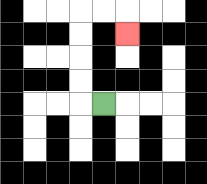{'start': '[4, 4]', 'end': '[5, 1]', 'path_directions': 'L,U,U,U,U,R,R,D', 'path_coordinates': '[[4, 4], [3, 4], [3, 3], [3, 2], [3, 1], [3, 0], [4, 0], [5, 0], [5, 1]]'}